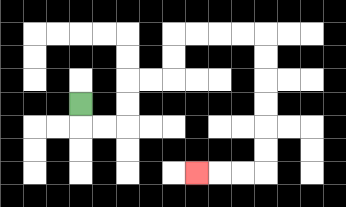{'start': '[3, 4]', 'end': '[8, 7]', 'path_directions': 'D,R,R,U,U,R,R,U,U,R,R,R,R,D,D,D,D,D,D,L,L,L', 'path_coordinates': '[[3, 4], [3, 5], [4, 5], [5, 5], [5, 4], [5, 3], [6, 3], [7, 3], [7, 2], [7, 1], [8, 1], [9, 1], [10, 1], [11, 1], [11, 2], [11, 3], [11, 4], [11, 5], [11, 6], [11, 7], [10, 7], [9, 7], [8, 7]]'}